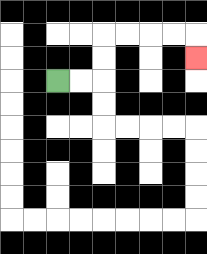{'start': '[2, 3]', 'end': '[8, 2]', 'path_directions': 'R,R,U,U,R,R,R,R,D', 'path_coordinates': '[[2, 3], [3, 3], [4, 3], [4, 2], [4, 1], [5, 1], [6, 1], [7, 1], [8, 1], [8, 2]]'}